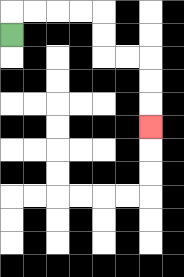{'start': '[0, 1]', 'end': '[6, 5]', 'path_directions': 'U,R,R,R,R,D,D,R,R,D,D,D', 'path_coordinates': '[[0, 1], [0, 0], [1, 0], [2, 0], [3, 0], [4, 0], [4, 1], [4, 2], [5, 2], [6, 2], [6, 3], [6, 4], [6, 5]]'}